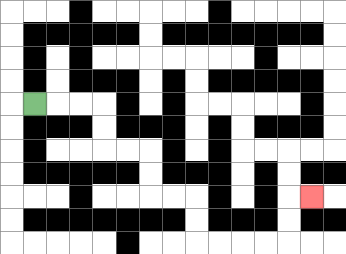{'start': '[1, 4]', 'end': '[13, 8]', 'path_directions': 'R,R,R,D,D,R,R,D,D,R,R,D,D,R,R,R,R,U,U,R', 'path_coordinates': '[[1, 4], [2, 4], [3, 4], [4, 4], [4, 5], [4, 6], [5, 6], [6, 6], [6, 7], [6, 8], [7, 8], [8, 8], [8, 9], [8, 10], [9, 10], [10, 10], [11, 10], [12, 10], [12, 9], [12, 8], [13, 8]]'}